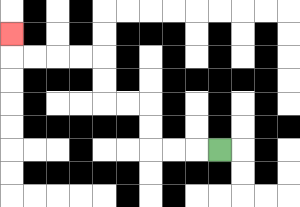{'start': '[9, 6]', 'end': '[0, 1]', 'path_directions': 'L,L,L,U,U,L,L,U,U,L,L,L,L,U', 'path_coordinates': '[[9, 6], [8, 6], [7, 6], [6, 6], [6, 5], [6, 4], [5, 4], [4, 4], [4, 3], [4, 2], [3, 2], [2, 2], [1, 2], [0, 2], [0, 1]]'}